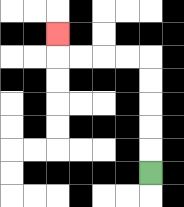{'start': '[6, 7]', 'end': '[2, 1]', 'path_directions': 'U,U,U,U,U,L,L,L,L,U', 'path_coordinates': '[[6, 7], [6, 6], [6, 5], [6, 4], [6, 3], [6, 2], [5, 2], [4, 2], [3, 2], [2, 2], [2, 1]]'}